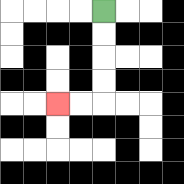{'start': '[4, 0]', 'end': '[2, 4]', 'path_directions': 'D,D,D,D,L,L', 'path_coordinates': '[[4, 0], [4, 1], [4, 2], [4, 3], [4, 4], [3, 4], [2, 4]]'}